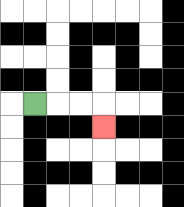{'start': '[1, 4]', 'end': '[4, 5]', 'path_directions': 'R,R,R,D', 'path_coordinates': '[[1, 4], [2, 4], [3, 4], [4, 4], [4, 5]]'}